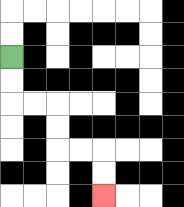{'start': '[0, 2]', 'end': '[4, 8]', 'path_directions': 'D,D,R,R,D,D,R,R,D,D', 'path_coordinates': '[[0, 2], [0, 3], [0, 4], [1, 4], [2, 4], [2, 5], [2, 6], [3, 6], [4, 6], [4, 7], [4, 8]]'}